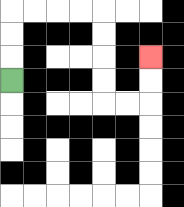{'start': '[0, 3]', 'end': '[6, 2]', 'path_directions': 'U,U,U,R,R,R,R,D,D,D,D,R,R,U,U', 'path_coordinates': '[[0, 3], [0, 2], [0, 1], [0, 0], [1, 0], [2, 0], [3, 0], [4, 0], [4, 1], [4, 2], [4, 3], [4, 4], [5, 4], [6, 4], [6, 3], [6, 2]]'}